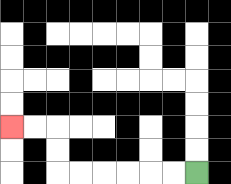{'start': '[8, 7]', 'end': '[0, 5]', 'path_directions': 'L,L,L,L,L,L,U,U,L,L', 'path_coordinates': '[[8, 7], [7, 7], [6, 7], [5, 7], [4, 7], [3, 7], [2, 7], [2, 6], [2, 5], [1, 5], [0, 5]]'}